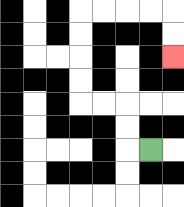{'start': '[6, 6]', 'end': '[7, 2]', 'path_directions': 'L,U,U,L,L,U,U,U,U,R,R,R,R,D,D', 'path_coordinates': '[[6, 6], [5, 6], [5, 5], [5, 4], [4, 4], [3, 4], [3, 3], [3, 2], [3, 1], [3, 0], [4, 0], [5, 0], [6, 0], [7, 0], [7, 1], [7, 2]]'}